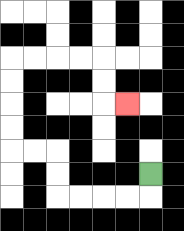{'start': '[6, 7]', 'end': '[5, 4]', 'path_directions': 'D,L,L,L,L,U,U,L,L,U,U,U,U,R,R,R,R,D,D,R', 'path_coordinates': '[[6, 7], [6, 8], [5, 8], [4, 8], [3, 8], [2, 8], [2, 7], [2, 6], [1, 6], [0, 6], [0, 5], [0, 4], [0, 3], [0, 2], [1, 2], [2, 2], [3, 2], [4, 2], [4, 3], [4, 4], [5, 4]]'}